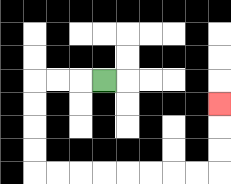{'start': '[4, 3]', 'end': '[9, 4]', 'path_directions': 'L,L,L,D,D,D,D,R,R,R,R,R,R,R,R,U,U,U', 'path_coordinates': '[[4, 3], [3, 3], [2, 3], [1, 3], [1, 4], [1, 5], [1, 6], [1, 7], [2, 7], [3, 7], [4, 7], [5, 7], [6, 7], [7, 7], [8, 7], [9, 7], [9, 6], [9, 5], [9, 4]]'}